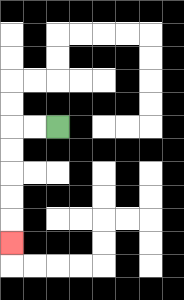{'start': '[2, 5]', 'end': '[0, 10]', 'path_directions': 'L,L,D,D,D,D,D', 'path_coordinates': '[[2, 5], [1, 5], [0, 5], [0, 6], [0, 7], [0, 8], [0, 9], [0, 10]]'}